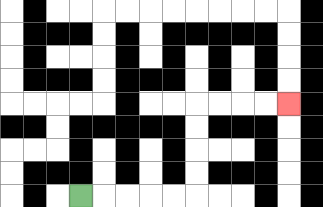{'start': '[3, 8]', 'end': '[12, 4]', 'path_directions': 'R,R,R,R,R,U,U,U,U,R,R,R,R', 'path_coordinates': '[[3, 8], [4, 8], [5, 8], [6, 8], [7, 8], [8, 8], [8, 7], [8, 6], [8, 5], [8, 4], [9, 4], [10, 4], [11, 4], [12, 4]]'}